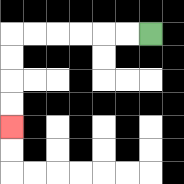{'start': '[6, 1]', 'end': '[0, 5]', 'path_directions': 'L,L,L,L,L,L,D,D,D,D', 'path_coordinates': '[[6, 1], [5, 1], [4, 1], [3, 1], [2, 1], [1, 1], [0, 1], [0, 2], [0, 3], [0, 4], [0, 5]]'}